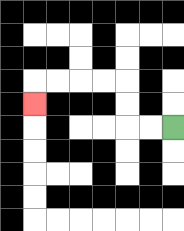{'start': '[7, 5]', 'end': '[1, 4]', 'path_directions': 'L,L,U,U,L,L,L,L,D', 'path_coordinates': '[[7, 5], [6, 5], [5, 5], [5, 4], [5, 3], [4, 3], [3, 3], [2, 3], [1, 3], [1, 4]]'}